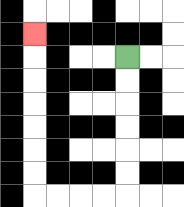{'start': '[5, 2]', 'end': '[1, 1]', 'path_directions': 'D,D,D,D,D,D,L,L,L,L,U,U,U,U,U,U,U', 'path_coordinates': '[[5, 2], [5, 3], [5, 4], [5, 5], [5, 6], [5, 7], [5, 8], [4, 8], [3, 8], [2, 8], [1, 8], [1, 7], [1, 6], [1, 5], [1, 4], [1, 3], [1, 2], [1, 1]]'}